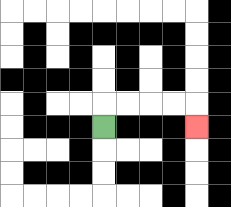{'start': '[4, 5]', 'end': '[8, 5]', 'path_directions': 'U,R,R,R,R,D', 'path_coordinates': '[[4, 5], [4, 4], [5, 4], [6, 4], [7, 4], [8, 4], [8, 5]]'}